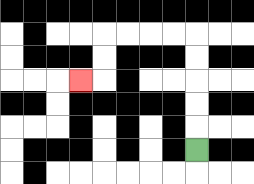{'start': '[8, 6]', 'end': '[3, 3]', 'path_directions': 'U,U,U,U,U,L,L,L,L,D,D,L', 'path_coordinates': '[[8, 6], [8, 5], [8, 4], [8, 3], [8, 2], [8, 1], [7, 1], [6, 1], [5, 1], [4, 1], [4, 2], [4, 3], [3, 3]]'}